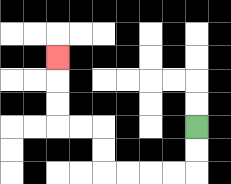{'start': '[8, 5]', 'end': '[2, 2]', 'path_directions': 'D,D,L,L,L,L,U,U,L,L,U,U,U', 'path_coordinates': '[[8, 5], [8, 6], [8, 7], [7, 7], [6, 7], [5, 7], [4, 7], [4, 6], [4, 5], [3, 5], [2, 5], [2, 4], [2, 3], [2, 2]]'}